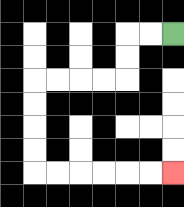{'start': '[7, 1]', 'end': '[7, 7]', 'path_directions': 'L,L,D,D,L,L,L,L,D,D,D,D,R,R,R,R,R,R', 'path_coordinates': '[[7, 1], [6, 1], [5, 1], [5, 2], [5, 3], [4, 3], [3, 3], [2, 3], [1, 3], [1, 4], [1, 5], [1, 6], [1, 7], [2, 7], [3, 7], [4, 7], [5, 7], [6, 7], [7, 7]]'}